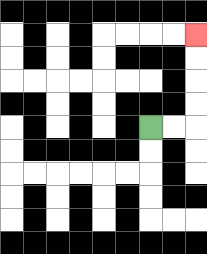{'start': '[6, 5]', 'end': '[8, 1]', 'path_directions': 'R,R,U,U,U,U', 'path_coordinates': '[[6, 5], [7, 5], [8, 5], [8, 4], [8, 3], [8, 2], [8, 1]]'}